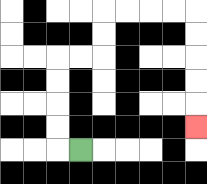{'start': '[3, 6]', 'end': '[8, 5]', 'path_directions': 'L,U,U,U,U,R,R,U,U,R,R,R,R,D,D,D,D,D', 'path_coordinates': '[[3, 6], [2, 6], [2, 5], [2, 4], [2, 3], [2, 2], [3, 2], [4, 2], [4, 1], [4, 0], [5, 0], [6, 0], [7, 0], [8, 0], [8, 1], [8, 2], [8, 3], [8, 4], [8, 5]]'}